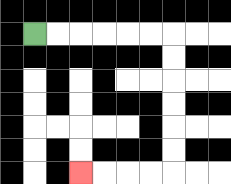{'start': '[1, 1]', 'end': '[3, 7]', 'path_directions': 'R,R,R,R,R,R,D,D,D,D,D,D,L,L,L,L', 'path_coordinates': '[[1, 1], [2, 1], [3, 1], [4, 1], [5, 1], [6, 1], [7, 1], [7, 2], [7, 3], [7, 4], [7, 5], [7, 6], [7, 7], [6, 7], [5, 7], [4, 7], [3, 7]]'}